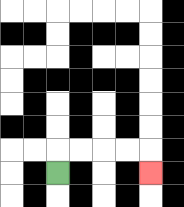{'start': '[2, 7]', 'end': '[6, 7]', 'path_directions': 'U,R,R,R,R,D', 'path_coordinates': '[[2, 7], [2, 6], [3, 6], [4, 6], [5, 6], [6, 6], [6, 7]]'}